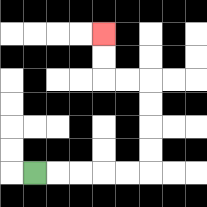{'start': '[1, 7]', 'end': '[4, 1]', 'path_directions': 'R,R,R,R,R,U,U,U,U,L,L,U,U', 'path_coordinates': '[[1, 7], [2, 7], [3, 7], [4, 7], [5, 7], [6, 7], [6, 6], [6, 5], [6, 4], [6, 3], [5, 3], [4, 3], [4, 2], [4, 1]]'}